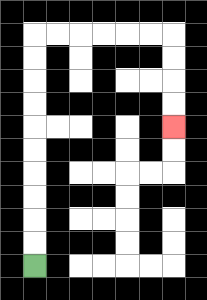{'start': '[1, 11]', 'end': '[7, 5]', 'path_directions': 'U,U,U,U,U,U,U,U,U,U,R,R,R,R,R,R,D,D,D,D', 'path_coordinates': '[[1, 11], [1, 10], [1, 9], [1, 8], [1, 7], [1, 6], [1, 5], [1, 4], [1, 3], [1, 2], [1, 1], [2, 1], [3, 1], [4, 1], [5, 1], [6, 1], [7, 1], [7, 2], [7, 3], [7, 4], [7, 5]]'}